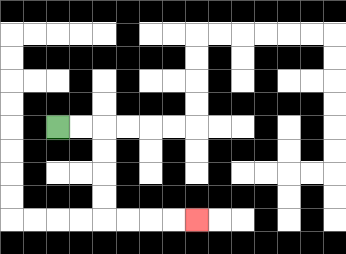{'start': '[2, 5]', 'end': '[8, 9]', 'path_directions': 'R,R,D,D,D,D,R,R,R,R', 'path_coordinates': '[[2, 5], [3, 5], [4, 5], [4, 6], [4, 7], [4, 8], [4, 9], [5, 9], [6, 9], [7, 9], [8, 9]]'}